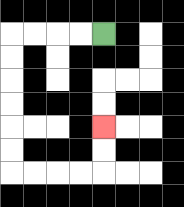{'start': '[4, 1]', 'end': '[4, 5]', 'path_directions': 'L,L,L,L,D,D,D,D,D,D,R,R,R,R,U,U', 'path_coordinates': '[[4, 1], [3, 1], [2, 1], [1, 1], [0, 1], [0, 2], [0, 3], [0, 4], [0, 5], [0, 6], [0, 7], [1, 7], [2, 7], [3, 7], [4, 7], [4, 6], [4, 5]]'}